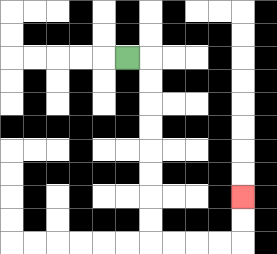{'start': '[5, 2]', 'end': '[10, 8]', 'path_directions': 'R,D,D,D,D,D,D,D,D,R,R,R,R,U,U', 'path_coordinates': '[[5, 2], [6, 2], [6, 3], [6, 4], [6, 5], [6, 6], [6, 7], [6, 8], [6, 9], [6, 10], [7, 10], [8, 10], [9, 10], [10, 10], [10, 9], [10, 8]]'}